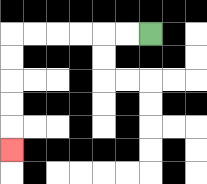{'start': '[6, 1]', 'end': '[0, 6]', 'path_directions': 'L,L,L,L,L,L,D,D,D,D,D', 'path_coordinates': '[[6, 1], [5, 1], [4, 1], [3, 1], [2, 1], [1, 1], [0, 1], [0, 2], [0, 3], [0, 4], [0, 5], [0, 6]]'}